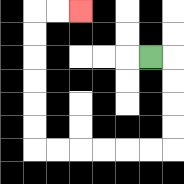{'start': '[6, 2]', 'end': '[3, 0]', 'path_directions': 'R,D,D,D,D,L,L,L,L,L,L,U,U,U,U,U,U,R,R', 'path_coordinates': '[[6, 2], [7, 2], [7, 3], [7, 4], [7, 5], [7, 6], [6, 6], [5, 6], [4, 6], [3, 6], [2, 6], [1, 6], [1, 5], [1, 4], [1, 3], [1, 2], [1, 1], [1, 0], [2, 0], [3, 0]]'}